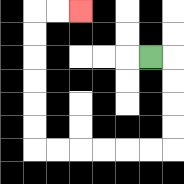{'start': '[6, 2]', 'end': '[3, 0]', 'path_directions': 'R,D,D,D,D,L,L,L,L,L,L,U,U,U,U,U,U,R,R', 'path_coordinates': '[[6, 2], [7, 2], [7, 3], [7, 4], [7, 5], [7, 6], [6, 6], [5, 6], [4, 6], [3, 6], [2, 6], [1, 6], [1, 5], [1, 4], [1, 3], [1, 2], [1, 1], [1, 0], [2, 0], [3, 0]]'}